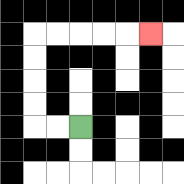{'start': '[3, 5]', 'end': '[6, 1]', 'path_directions': 'L,L,U,U,U,U,R,R,R,R,R', 'path_coordinates': '[[3, 5], [2, 5], [1, 5], [1, 4], [1, 3], [1, 2], [1, 1], [2, 1], [3, 1], [4, 1], [5, 1], [6, 1]]'}